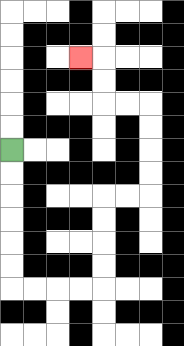{'start': '[0, 6]', 'end': '[3, 2]', 'path_directions': 'D,D,D,D,D,D,R,R,R,R,U,U,U,U,R,R,U,U,U,U,L,L,U,U,L', 'path_coordinates': '[[0, 6], [0, 7], [0, 8], [0, 9], [0, 10], [0, 11], [0, 12], [1, 12], [2, 12], [3, 12], [4, 12], [4, 11], [4, 10], [4, 9], [4, 8], [5, 8], [6, 8], [6, 7], [6, 6], [6, 5], [6, 4], [5, 4], [4, 4], [4, 3], [4, 2], [3, 2]]'}